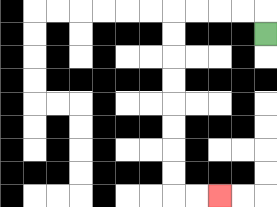{'start': '[11, 1]', 'end': '[9, 8]', 'path_directions': 'U,L,L,L,L,D,D,D,D,D,D,D,D,R,R', 'path_coordinates': '[[11, 1], [11, 0], [10, 0], [9, 0], [8, 0], [7, 0], [7, 1], [7, 2], [7, 3], [7, 4], [7, 5], [7, 6], [7, 7], [7, 8], [8, 8], [9, 8]]'}